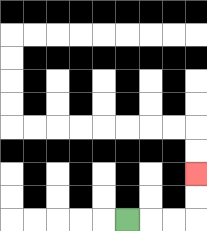{'start': '[5, 9]', 'end': '[8, 7]', 'path_directions': 'R,R,R,U,U', 'path_coordinates': '[[5, 9], [6, 9], [7, 9], [8, 9], [8, 8], [8, 7]]'}